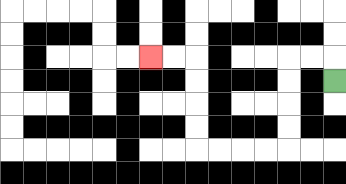{'start': '[14, 3]', 'end': '[6, 2]', 'path_directions': 'U,L,L,D,D,D,D,L,L,L,L,U,U,U,U,L,L', 'path_coordinates': '[[14, 3], [14, 2], [13, 2], [12, 2], [12, 3], [12, 4], [12, 5], [12, 6], [11, 6], [10, 6], [9, 6], [8, 6], [8, 5], [8, 4], [8, 3], [8, 2], [7, 2], [6, 2]]'}